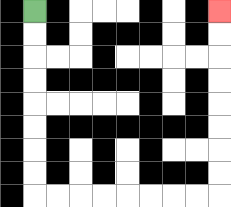{'start': '[1, 0]', 'end': '[9, 0]', 'path_directions': 'D,D,D,D,D,D,D,D,R,R,R,R,R,R,R,R,U,U,U,U,U,U,U,U', 'path_coordinates': '[[1, 0], [1, 1], [1, 2], [1, 3], [1, 4], [1, 5], [1, 6], [1, 7], [1, 8], [2, 8], [3, 8], [4, 8], [5, 8], [6, 8], [7, 8], [8, 8], [9, 8], [9, 7], [9, 6], [9, 5], [9, 4], [9, 3], [9, 2], [9, 1], [9, 0]]'}